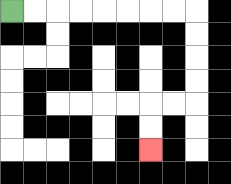{'start': '[0, 0]', 'end': '[6, 6]', 'path_directions': 'R,R,R,R,R,R,R,R,D,D,D,D,L,L,D,D', 'path_coordinates': '[[0, 0], [1, 0], [2, 0], [3, 0], [4, 0], [5, 0], [6, 0], [7, 0], [8, 0], [8, 1], [8, 2], [8, 3], [8, 4], [7, 4], [6, 4], [6, 5], [6, 6]]'}